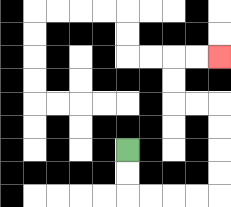{'start': '[5, 6]', 'end': '[9, 2]', 'path_directions': 'D,D,R,R,R,R,U,U,U,U,L,L,U,U,R,R', 'path_coordinates': '[[5, 6], [5, 7], [5, 8], [6, 8], [7, 8], [8, 8], [9, 8], [9, 7], [9, 6], [9, 5], [9, 4], [8, 4], [7, 4], [7, 3], [7, 2], [8, 2], [9, 2]]'}